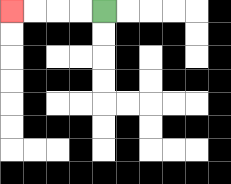{'start': '[4, 0]', 'end': '[0, 0]', 'path_directions': 'L,L,L,L', 'path_coordinates': '[[4, 0], [3, 0], [2, 0], [1, 0], [0, 0]]'}